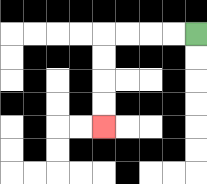{'start': '[8, 1]', 'end': '[4, 5]', 'path_directions': 'L,L,L,L,D,D,D,D', 'path_coordinates': '[[8, 1], [7, 1], [6, 1], [5, 1], [4, 1], [4, 2], [4, 3], [4, 4], [4, 5]]'}